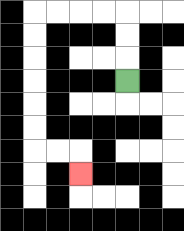{'start': '[5, 3]', 'end': '[3, 7]', 'path_directions': 'U,U,U,L,L,L,L,D,D,D,D,D,D,R,R,D', 'path_coordinates': '[[5, 3], [5, 2], [5, 1], [5, 0], [4, 0], [3, 0], [2, 0], [1, 0], [1, 1], [1, 2], [1, 3], [1, 4], [1, 5], [1, 6], [2, 6], [3, 6], [3, 7]]'}